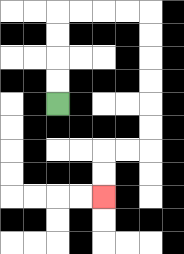{'start': '[2, 4]', 'end': '[4, 8]', 'path_directions': 'U,U,U,U,R,R,R,R,D,D,D,D,D,D,L,L,D,D', 'path_coordinates': '[[2, 4], [2, 3], [2, 2], [2, 1], [2, 0], [3, 0], [4, 0], [5, 0], [6, 0], [6, 1], [6, 2], [6, 3], [6, 4], [6, 5], [6, 6], [5, 6], [4, 6], [4, 7], [4, 8]]'}